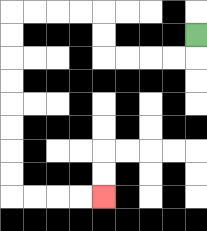{'start': '[8, 1]', 'end': '[4, 8]', 'path_directions': 'D,L,L,L,L,U,U,L,L,L,L,D,D,D,D,D,D,D,D,R,R,R,R', 'path_coordinates': '[[8, 1], [8, 2], [7, 2], [6, 2], [5, 2], [4, 2], [4, 1], [4, 0], [3, 0], [2, 0], [1, 0], [0, 0], [0, 1], [0, 2], [0, 3], [0, 4], [0, 5], [0, 6], [0, 7], [0, 8], [1, 8], [2, 8], [3, 8], [4, 8]]'}